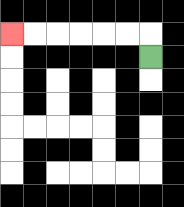{'start': '[6, 2]', 'end': '[0, 1]', 'path_directions': 'U,L,L,L,L,L,L', 'path_coordinates': '[[6, 2], [6, 1], [5, 1], [4, 1], [3, 1], [2, 1], [1, 1], [0, 1]]'}